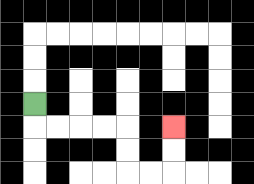{'start': '[1, 4]', 'end': '[7, 5]', 'path_directions': 'D,R,R,R,R,D,D,R,R,U,U', 'path_coordinates': '[[1, 4], [1, 5], [2, 5], [3, 5], [4, 5], [5, 5], [5, 6], [5, 7], [6, 7], [7, 7], [7, 6], [7, 5]]'}